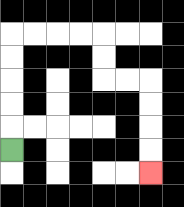{'start': '[0, 6]', 'end': '[6, 7]', 'path_directions': 'U,U,U,U,U,R,R,R,R,D,D,R,R,D,D,D,D', 'path_coordinates': '[[0, 6], [0, 5], [0, 4], [0, 3], [0, 2], [0, 1], [1, 1], [2, 1], [3, 1], [4, 1], [4, 2], [4, 3], [5, 3], [6, 3], [6, 4], [6, 5], [6, 6], [6, 7]]'}